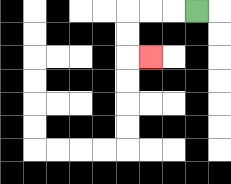{'start': '[8, 0]', 'end': '[6, 2]', 'path_directions': 'L,L,L,D,D,R', 'path_coordinates': '[[8, 0], [7, 0], [6, 0], [5, 0], [5, 1], [5, 2], [6, 2]]'}